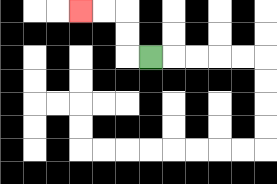{'start': '[6, 2]', 'end': '[3, 0]', 'path_directions': 'L,U,U,L,L', 'path_coordinates': '[[6, 2], [5, 2], [5, 1], [5, 0], [4, 0], [3, 0]]'}